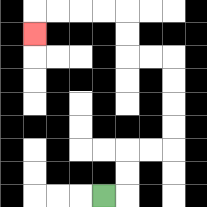{'start': '[4, 8]', 'end': '[1, 1]', 'path_directions': 'R,U,U,R,R,U,U,U,U,L,L,U,U,L,L,L,L,D', 'path_coordinates': '[[4, 8], [5, 8], [5, 7], [5, 6], [6, 6], [7, 6], [7, 5], [7, 4], [7, 3], [7, 2], [6, 2], [5, 2], [5, 1], [5, 0], [4, 0], [3, 0], [2, 0], [1, 0], [1, 1]]'}